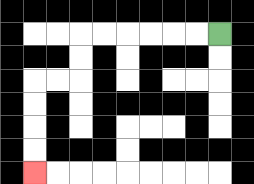{'start': '[9, 1]', 'end': '[1, 7]', 'path_directions': 'L,L,L,L,L,L,D,D,L,L,D,D,D,D', 'path_coordinates': '[[9, 1], [8, 1], [7, 1], [6, 1], [5, 1], [4, 1], [3, 1], [3, 2], [3, 3], [2, 3], [1, 3], [1, 4], [1, 5], [1, 6], [1, 7]]'}